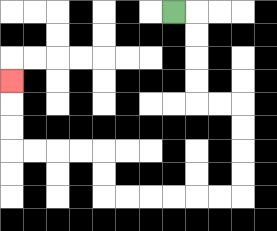{'start': '[7, 0]', 'end': '[0, 3]', 'path_directions': 'R,D,D,D,D,R,R,D,D,D,D,L,L,L,L,L,L,U,U,L,L,L,L,U,U,U', 'path_coordinates': '[[7, 0], [8, 0], [8, 1], [8, 2], [8, 3], [8, 4], [9, 4], [10, 4], [10, 5], [10, 6], [10, 7], [10, 8], [9, 8], [8, 8], [7, 8], [6, 8], [5, 8], [4, 8], [4, 7], [4, 6], [3, 6], [2, 6], [1, 6], [0, 6], [0, 5], [0, 4], [0, 3]]'}